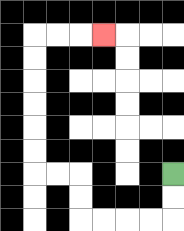{'start': '[7, 7]', 'end': '[4, 1]', 'path_directions': 'D,D,L,L,L,L,U,U,L,L,U,U,U,U,U,U,R,R,R', 'path_coordinates': '[[7, 7], [7, 8], [7, 9], [6, 9], [5, 9], [4, 9], [3, 9], [3, 8], [3, 7], [2, 7], [1, 7], [1, 6], [1, 5], [1, 4], [1, 3], [1, 2], [1, 1], [2, 1], [3, 1], [4, 1]]'}